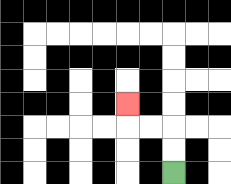{'start': '[7, 7]', 'end': '[5, 4]', 'path_directions': 'U,U,L,L,U', 'path_coordinates': '[[7, 7], [7, 6], [7, 5], [6, 5], [5, 5], [5, 4]]'}